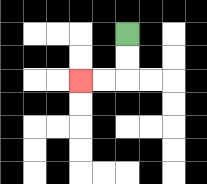{'start': '[5, 1]', 'end': '[3, 3]', 'path_directions': 'D,D,L,L', 'path_coordinates': '[[5, 1], [5, 2], [5, 3], [4, 3], [3, 3]]'}